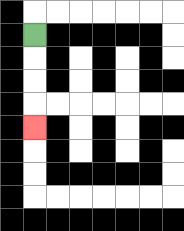{'start': '[1, 1]', 'end': '[1, 5]', 'path_directions': 'D,D,D,D', 'path_coordinates': '[[1, 1], [1, 2], [1, 3], [1, 4], [1, 5]]'}